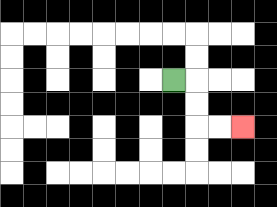{'start': '[7, 3]', 'end': '[10, 5]', 'path_directions': 'R,D,D,R,R', 'path_coordinates': '[[7, 3], [8, 3], [8, 4], [8, 5], [9, 5], [10, 5]]'}